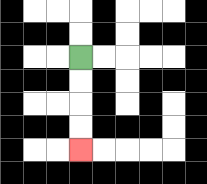{'start': '[3, 2]', 'end': '[3, 6]', 'path_directions': 'D,D,D,D', 'path_coordinates': '[[3, 2], [3, 3], [3, 4], [3, 5], [3, 6]]'}